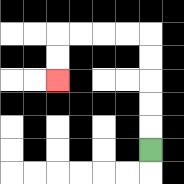{'start': '[6, 6]', 'end': '[2, 3]', 'path_directions': 'U,U,U,U,U,L,L,L,L,D,D', 'path_coordinates': '[[6, 6], [6, 5], [6, 4], [6, 3], [6, 2], [6, 1], [5, 1], [4, 1], [3, 1], [2, 1], [2, 2], [2, 3]]'}